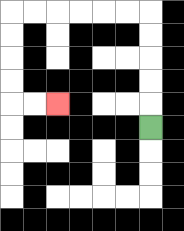{'start': '[6, 5]', 'end': '[2, 4]', 'path_directions': 'U,U,U,U,U,L,L,L,L,L,L,D,D,D,D,R,R', 'path_coordinates': '[[6, 5], [6, 4], [6, 3], [6, 2], [6, 1], [6, 0], [5, 0], [4, 0], [3, 0], [2, 0], [1, 0], [0, 0], [0, 1], [0, 2], [0, 3], [0, 4], [1, 4], [2, 4]]'}